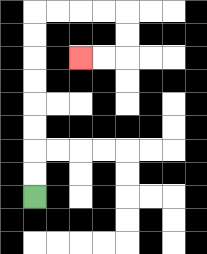{'start': '[1, 8]', 'end': '[3, 2]', 'path_directions': 'U,U,U,U,U,U,U,U,R,R,R,R,D,D,L,L', 'path_coordinates': '[[1, 8], [1, 7], [1, 6], [1, 5], [1, 4], [1, 3], [1, 2], [1, 1], [1, 0], [2, 0], [3, 0], [4, 0], [5, 0], [5, 1], [5, 2], [4, 2], [3, 2]]'}